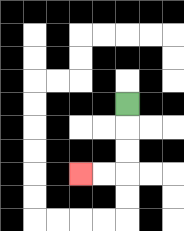{'start': '[5, 4]', 'end': '[3, 7]', 'path_directions': 'D,D,D,L,L', 'path_coordinates': '[[5, 4], [5, 5], [5, 6], [5, 7], [4, 7], [3, 7]]'}